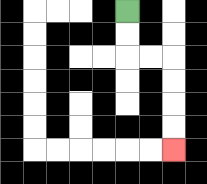{'start': '[5, 0]', 'end': '[7, 6]', 'path_directions': 'D,D,R,R,D,D,D,D', 'path_coordinates': '[[5, 0], [5, 1], [5, 2], [6, 2], [7, 2], [7, 3], [7, 4], [7, 5], [7, 6]]'}